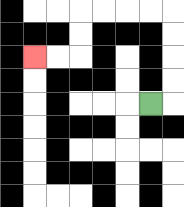{'start': '[6, 4]', 'end': '[1, 2]', 'path_directions': 'R,U,U,U,U,L,L,L,L,D,D,L,L', 'path_coordinates': '[[6, 4], [7, 4], [7, 3], [7, 2], [7, 1], [7, 0], [6, 0], [5, 0], [4, 0], [3, 0], [3, 1], [3, 2], [2, 2], [1, 2]]'}